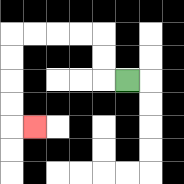{'start': '[5, 3]', 'end': '[1, 5]', 'path_directions': 'L,U,U,L,L,L,L,D,D,D,D,R', 'path_coordinates': '[[5, 3], [4, 3], [4, 2], [4, 1], [3, 1], [2, 1], [1, 1], [0, 1], [0, 2], [0, 3], [0, 4], [0, 5], [1, 5]]'}